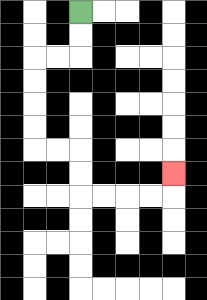{'start': '[3, 0]', 'end': '[7, 7]', 'path_directions': 'D,D,L,L,D,D,D,D,R,R,D,D,R,R,R,R,U', 'path_coordinates': '[[3, 0], [3, 1], [3, 2], [2, 2], [1, 2], [1, 3], [1, 4], [1, 5], [1, 6], [2, 6], [3, 6], [3, 7], [3, 8], [4, 8], [5, 8], [6, 8], [7, 8], [7, 7]]'}